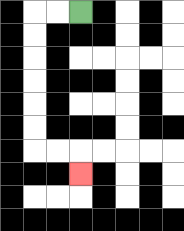{'start': '[3, 0]', 'end': '[3, 7]', 'path_directions': 'L,L,D,D,D,D,D,D,R,R,D', 'path_coordinates': '[[3, 0], [2, 0], [1, 0], [1, 1], [1, 2], [1, 3], [1, 4], [1, 5], [1, 6], [2, 6], [3, 6], [3, 7]]'}